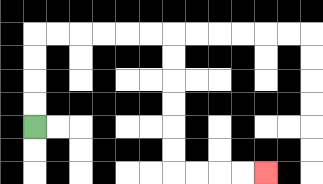{'start': '[1, 5]', 'end': '[11, 7]', 'path_directions': 'U,U,U,U,R,R,R,R,R,R,D,D,D,D,D,D,R,R,R,R', 'path_coordinates': '[[1, 5], [1, 4], [1, 3], [1, 2], [1, 1], [2, 1], [3, 1], [4, 1], [5, 1], [6, 1], [7, 1], [7, 2], [7, 3], [7, 4], [7, 5], [7, 6], [7, 7], [8, 7], [9, 7], [10, 7], [11, 7]]'}